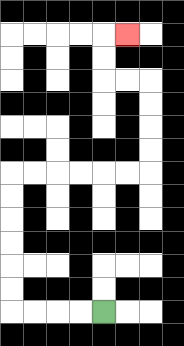{'start': '[4, 13]', 'end': '[5, 1]', 'path_directions': 'L,L,L,L,U,U,U,U,U,U,R,R,R,R,R,R,U,U,U,U,L,L,U,U,R', 'path_coordinates': '[[4, 13], [3, 13], [2, 13], [1, 13], [0, 13], [0, 12], [0, 11], [0, 10], [0, 9], [0, 8], [0, 7], [1, 7], [2, 7], [3, 7], [4, 7], [5, 7], [6, 7], [6, 6], [6, 5], [6, 4], [6, 3], [5, 3], [4, 3], [4, 2], [4, 1], [5, 1]]'}